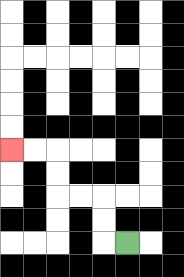{'start': '[5, 10]', 'end': '[0, 6]', 'path_directions': 'L,U,U,L,L,U,U,L,L', 'path_coordinates': '[[5, 10], [4, 10], [4, 9], [4, 8], [3, 8], [2, 8], [2, 7], [2, 6], [1, 6], [0, 6]]'}